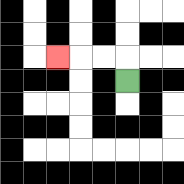{'start': '[5, 3]', 'end': '[2, 2]', 'path_directions': 'U,L,L,L', 'path_coordinates': '[[5, 3], [5, 2], [4, 2], [3, 2], [2, 2]]'}